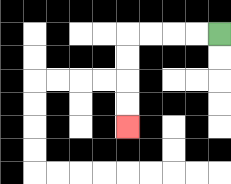{'start': '[9, 1]', 'end': '[5, 5]', 'path_directions': 'L,L,L,L,D,D,D,D', 'path_coordinates': '[[9, 1], [8, 1], [7, 1], [6, 1], [5, 1], [5, 2], [5, 3], [5, 4], [5, 5]]'}